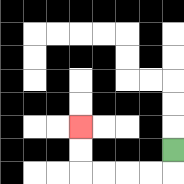{'start': '[7, 6]', 'end': '[3, 5]', 'path_directions': 'D,L,L,L,L,U,U', 'path_coordinates': '[[7, 6], [7, 7], [6, 7], [5, 7], [4, 7], [3, 7], [3, 6], [3, 5]]'}